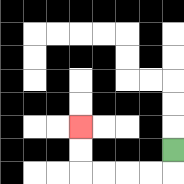{'start': '[7, 6]', 'end': '[3, 5]', 'path_directions': 'D,L,L,L,L,U,U', 'path_coordinates': '[[7, 6], [7, 7], [6, 7], [5, 7], [4, 7], [3, 7], [3, 6], [3, 5]]'}